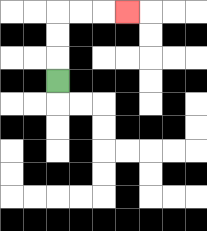{'start': '[2, 3]', 'end': '[5, 0]', 'path_directions': 'U,U,U,R,R,R', 'path_coordinates': '[[2, 3], [2, 2], [2, 1], [2, 0], [3, 0], [4, 0], [5, 0]]'}